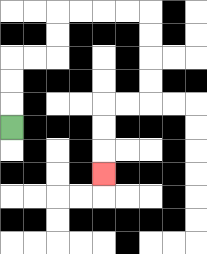{'start': '[0, 5]', 'end': '[4, 7]', 'path_directions': 'U,U,U,R,R,U,U,R,R,R,R,D,D,D,D,L,L,D,D,D', 'path_coordinates': '[[0, 5], [0, 4], [0, 3], [0, 2], [1, 2], [2, 2], [2, 1], [2, 0], [3, 0], [4, 0], [5, 0], [6, 0], [6, 1], [6, 2], [6, 3], [6, 4], [5, 4], [4, 4], [4, 5], [4, 6], [4, 7]]'}